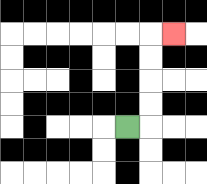{'start': '[5, 5]', 'end': '[7, 1]', 'path_directions': 'R,U,U,U,U,R', 'path_coordinates': '[[5, 5], [6, 5], [6, 4], [6, 3], [6, 2], [6, 1], [7, 1]]'}